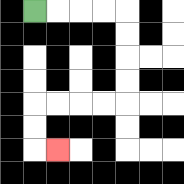{'start': '[1, 0]', 'end': '[2, 6]', 'path_directions': 'R,R,R,R,D,D,D,D,L,L,L,L,D,D,R', 'path_coordinates': '[[1, 0], [2, 0], [3, 0], [4, 0], [5, 0], [5, 1], [5, 2], [5, 3], [5, 4], [4, 4], [3, 4], [2, 4], [1, 4], [1, 5], [1, 6], [2, 6]]'}